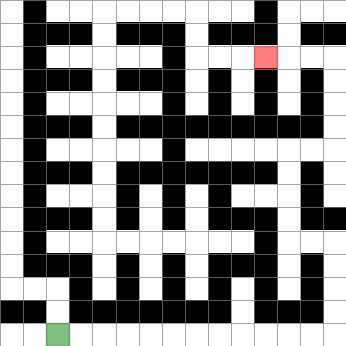{'start': '[2, 14]', 'end': '[11, 2]', 'path_directions': 'R,R,R,R,R,R,R,R,R,R,R,R,U,U,U,U,L,L,U,U,U,U,R,R,U,U,U,U,L,L,L', 'path_coordinates': '[[2, 14], [3, 14], [4, 14], [5, 14], [6, 14], [7, 14], [8, 14], [9, 14], [10, 14], [11, 14], [12, 14], [13, 14], [14, 14], [14, 13], [14, 12], [14, 11], [14, 10], [13, 10], [12, 10], [12, 9], [12, 8], [12, 7], [12, 6], [13, 6], [14, 6], [14, 5], [14, 4], [14, 3], [14, 2], [13, 2], [12, 2], [11, 2]]'}